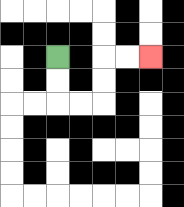{'start': '[2, 2]', 'end': '[6, 2]', 'path_directions': 'D,D,R,R,U,U,R,R', 'path_coordinates': '[[2, 2], [2, 3], [2, 4], [3, 4], [4, 4], [4, 3], [4, 2], [5, 2], [6, 2]]'}